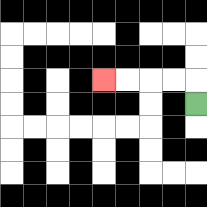{'start': '[8, 4]', 'end': '[4, 3]', 'path_directions': 'U,L,L,L,L', 'path_coordinates': '[[8, 4], [8, 3], [7, 3], [6, 3], [5, 3], [4, 3]]'}